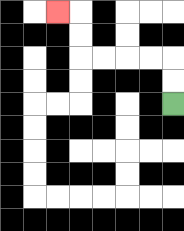{'start': '[7, 4]', 'end': '[2, 0]', 'path_directions': 'U,U,L,L,L,L,U,U,L', 'path_coordinates': '[[7, 4], [7, 3], [7, 2], [6, 2], [5, 2], [4, 2], [3, 2], [3, 1], [3, 0], [2, 0]]'}